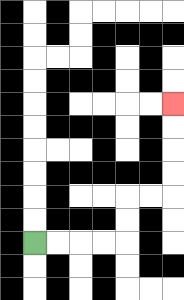{'start': '[1, 10]', 'end': '[7, 4]', 'path_directions': 'R,R,R,R,U,U,R,R,U,U,U,U', 'path_coordinates': '[[1, 10], [2, 10], [3, 10], [4, 10], [5, 10], [5, 9], [5, 8], [6, 8], [7, 8], [7, 7], [7, 6], [7, 5], [7, 4]]'}